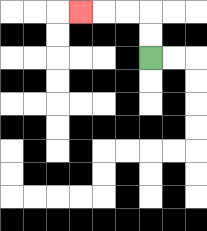{'start': '[6, 2]', 'end': '[3, 0]', 'path_directions': 'U,U,L,L,L', 'path_coordinates': '[[6, 2], [6, 1], [6, 0], [5, 0], [4, 0], [3, 0]]'}